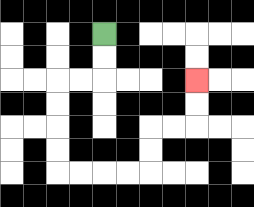{'start': '[4, 1]', 'end': '[8, 3]', 'path_directions': 'D,D,L,L,D,D,D,D,R,R,R,R,U,U,R,R,U,U', 'path_coordinates': '[[4, 1], [4, 2], [4, 3], [3, 3], [2, 3], [2, 4], [2, 5], [2, 6], [2, 7], [3, 7], [4, 7], [5, 7], [6, 7], [6, 6], [6, 5], [7, 5], [8, 5], [8, 4], [8, 3]]'}